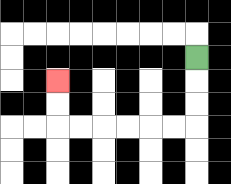{'start': '[8, 2]', 'end': '[2, 3]', 'path_directions': 'D,D,D,L,L,L,L,L,L,U,U', 'path_coordinates': '[[8, 2], [8, 3], [8, 4], [8, 5], [7, 5], [6, 5], [5, 5], [4, 5], [3, 5], [2, 5], [2, 4], [2, 3]]'}